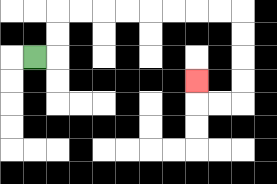{'start': '[1, 2]', 'end': '[8, 3]', 'path_directions': 'R,U,U,R,R,R,R,R,R,R,R,D,D,D,D,L,L,U', 'path_coordinates': '[[1, 2], [2, 2], [2, 1], [2, 0], [3, 0], [4, 0], [5, 0], [6, 0], [7, 0], [8, 0], [9, 0], [10, 0], [10, 1], [10, 2], [10, 3], [10, 4], [9, 4], [8, 4], [8, 3]]'}